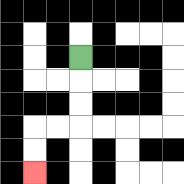{'start': '[3, 2]', 'end': '[1, 7]', 'path_directions': 'D,D,D,L,L,D,D', 'path_coordinates': '[[3, 2], [3, 3], [3, 4], [3, 5], [2, 5], [1, 5], [1, 6], [1, 7]]'}